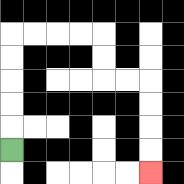{'start': '[0, 6]', 'end': '[6, 7]', 'path_directions': 'U,U,U,U,U,R,R,R,R,D,D,R,R,D,D,D,D', 'path_coordinates': '[[0, 6], [0, 5], [0, 4], [0, 3], [0, 2], [0, 1], [1, 1], [2, 1], [3, 1], [4, 1], [4, 2], [4, 3], [5, 3], [6, 3], [6, 4], [6, 5], [6, 6], [6, 7]]'}